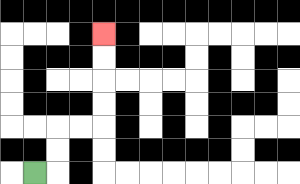{'start': '[1, 7]', 'end': '[4, 1]', 'path_directions': 'R,U,U,R,R,U,U,U,U', 'path_coordinates': '[[1, 7], [2, 7], [2, 6], [2, 5], [3, 5], [4, 5], [4, 4], [4, 3], [4, 2], [4, 1]]'}